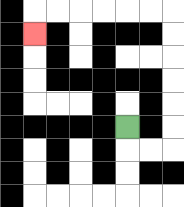{'start': '[5, 5]', 'end': '[1, 1]', 'path_directions': 'D,R,R,U,U,U,U,U,U,L,L,L,L,L,L,D', 'path_coordinates': '[[5, 5], [5, 6], [6, 6], [7, 6], [7, 5], [7, 4], [7, 3], [7, 2], [7, 1], [7, 0], [6, 0], [5, 0], [4, 0], [3, 0], [2, 0], [1, 0], [1, 1]]'}